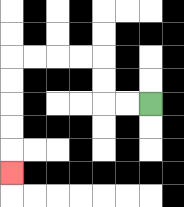{'start': '[6, 4]', 'end': '[0, 7]', 'path_directions': 'L,L,U,U,L,L,L,L,D,D,D,D,D', 'path_coordinates': '[[6, 4], [5, 4], [4, 4], [4, 3], [4, 2], [3, 2], [2, 2], [1, 2], [0, 2], [0, 3], [0, 4], [0, 5], [0, 6], [0, 7]]'}